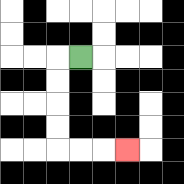{'start': '[3, 2]', 'end': '[5, 6]', 'path_directions': 'L,D,D,D,D,R,R,R', 'path_coordinates': '[[3, 2], [2, 2], [2, 3], [2, 4], [2, 5], [2, 6], [3, 6], [4, 6], [5, 6]]'}